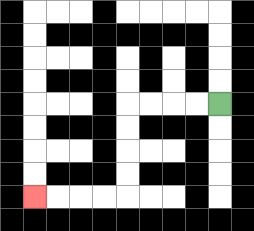{'start': '[9, 4]', 'end': '[1, 8]', 'path_directions': 'L,L,L,L,D,D,D,D,L,L,L,L', 'path_coordinates': '[[9, 4], [8, 4], [7, 4], [6, 4], [5, 4], [5, 5], [5, 6], [5, 7], [5, 8], [4, 8], [3, 8], [2, 8], [1, 8]]'}